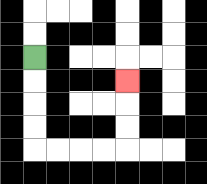{'start': '[1, 2]', 'end': '[5, 3]', 'path_directions': 'D,D,D,D,R,R,R,R,U,U,U', 'path_coordinates': '[[1, 2], [1, 3], [1, 4], [1, 5], [1, 6], [2, 6], [3, 6], [4, 6], [5, 6], [5, 5], [5, 4], [5, 3]]'}